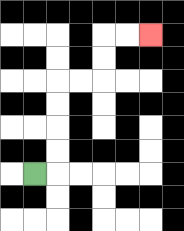{'start': '[1, 7]', 'end': '[6, 1]', 'path_directions': 'R,U,U,U,U,R,R,U,U,R,R', 'path_coordinates': '[[1, 7], [2, 7], [2, 6], [2, 5], [2, 4], [2, 3], [3, 3], [4, 3], [4, 2], [4, 1], [5, 1], [6, 1]]'}